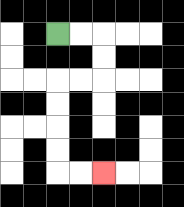{'start': '[2, 1]', 'end': '[4, 7]', 'path_directions': 'R,R,D,D,L,L,D,D,D,D,R,R', 'path_coordinates': '[[2, 1], [3, 1], [4, 1], [4, 2], [4, 3], [3, 3], [2, 3], [2, 4], [2, 5], [2, 6], [2, 7], [3, 7], [4, 7]]'}